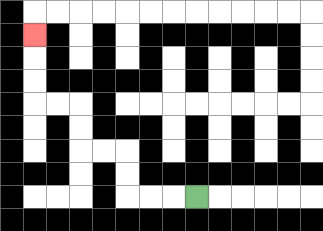{'start': '[8, 8]', 'end': '[1, 1]', 'path_directions': 'L,L,L,U,U,L,L,U,U,L,L,U,U,U', 'path_coordinates': '[[8, 8], [7, 8], [6, 8], [5, 8], [5, 7], [5, 6], [4, 6], [3, 6], [3, 5], [3, 4], [2, 4], [1, 4], [1, 3], [1, 2], [1, 1]]'}